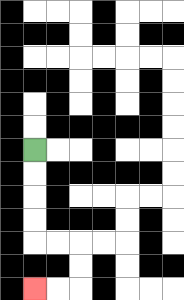{'start': '[1, 6]', 'end': '[1, 12]', 'path_directions': 'D,D,D,D,R,R,D,D,L,L', 'path_coordinates': '[[1, 6], [1, 7], [1, 8], [1, 9], [1, 10], [2, 10], [3, 10], [3, 11], [3, 12], [2, 12], [1, 12]]'}